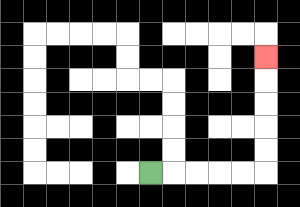{'start': '[6, 7]', 'end': '[11, 2]', 'path_directions': 'R,R,R,R,R,U,U,U,U,U', 'path_coordinates': '[[6, 7], [7, 7], [8, 7], [9, 7], [10, 7], [11, 7], [11, 6], [11, 5], [11, 4], [11, 3], [11, 2]]'}